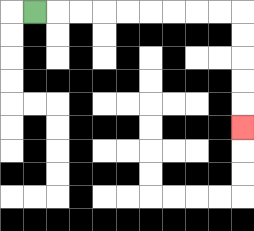{'start': '[1, 0]', 'end': '[10, 5]', 'path_directions': 'R,R,R,R,R,R,R,R,R,D,D,D,D,D', 'path_coordinates': '[[1, 0], [2, 0], [3, 0], [4, 0], [5, 0], [6, 0], [7, 0], [8, 0], [9, 0], [10, 0], [10, 1], [10, 2], [10, 3], [10, 4], [10, 5]]'}